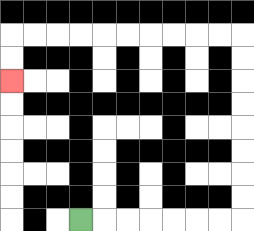{'start': '[3, 9]', 'end': '[0, 3]', 'path_directions': 'R,R,R,R,R,R,R,U,U,U,U,U,U,U,U,L,L,L,L,L,L,L,L,L,L,D,D', 'path_coordinates': '[[3, 9], [4, 9], [5, 9], [6, 9], [7, 9], [8, 9], [9, 9], [10, 9], [10, 8], [10, 7], [10, 6], [10, 5], [10, 4], [10, 3], [10, 2], [10, 1], [9, 1], [8, 1], [7, 1], [6, 1], [5, 1], [4, 1], [3, 1], [2, 1], [1, 1], [0, 1], [0, 2], [0, 3]]'}